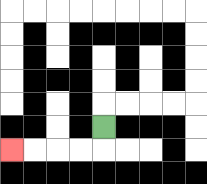{'start': '[4, 5]', 'end': '[0, 6]', 'path_directions': 'D,L,L,L,L', 'path_coordinates': '[[4, 5], [4, 6], [3, 6], [2, 6], [1, 6], [0, 6]]'}